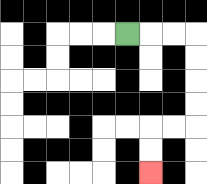{'start': '[5, 1]', 'end': '[6, 7]', 'path_directions': 'R,R,R,D,D,D,D,L,L,D,D', 'path_coordinates': '[[5, 1], [6, 1], [7, 1], [8, 1], [8, 2], [8, 3], [8, 4], [8, 5], [7, 5], [6, 5], [6, 6], [6, 7]]'}